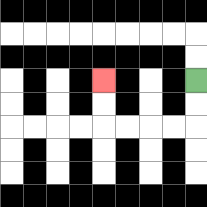{'start': '[8, 3]', 'end': '[4, 3]', 'path_directions': 'D,D,L,L,L,L,U,U', 'path_coordinates': '[[8, 3], [8, 4], [8, 5], [7, 5], [6, 5], [5, 5], [4, 5], [4, 4], [4, 3]]'}